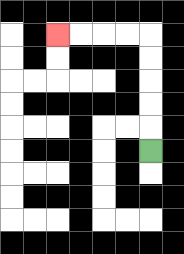{'start': '[6, 6]', 'end': '[2, 1]', 'path_directions': 'U,U,U,U,U,L,L,L,L', 'path_coordinates': '[[6, 6], [6, 5], [6, 4], [6, 3], [6, 2], [6, 1], [5, 1], [4, 1], [3, 1], [2, 1]]'}